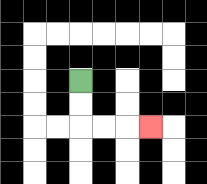{'start': '[3, 3]', 'end': '[6, 5]', 'path_directions': 'D,D,R,R,R', 'path_coordinates': '[[3, 3], [3, 4], [3, 5], [4, 5], [5, 5], [6, 5]]'}